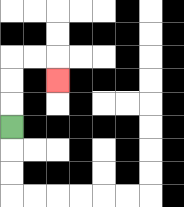{'start': '[0, 5]', 'end': '[2, 3]', 'path_directions': 'U,U,U,R,R,D', 'path_coordinates': '[[0, 5], [0, 4], [0, 3], [0, 2], [1, 2], [2, 2], [2, 3]]'}